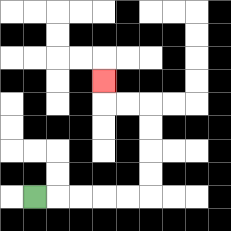{'start': '[1, 8]', 'end': '[4, 3]', 'path_directions': 'R,R,R,R,R,U,U,U,U,L,L,U', 'path_coordinates': '[[1, 8], [2, 8], [3, 8], [4, 8], [5, 8], [6, 8], [6, 7], [6, 6], [6, 5], [6, 4], [5, 4], [4, 4], [4, 3]]'}